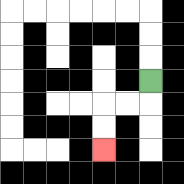{'start': '[6, 3]', 'end': '[4, 6]', 'path_directions': 'D,L,L,D,D', 'path_coordinates': '[[6, 3], [6, 4], [5, 4], [4, 4], [4, 5], [4, 6]]'}